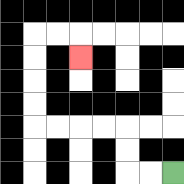{'start': '[7, 7]', 'end': '[3, 2]', 'path_directions': 'L,L,U,U,L,L,L,L,U,U,U,U,R,R,D', 'path_coordinates': '[[7, 7], [6, 7], [5, 7], [5, 6], [5, 5], [4, 5], [3, 5], [2, 5], [1, 5], [1, 4], [1, 3], [1, 2], [1, 1], [2, 1], [3, 1], [3, 2]]'}